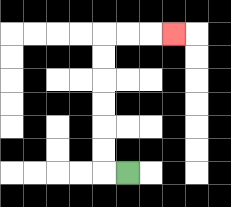{'start': '[5, 7]', 'end': '[7, 1]', 'path_directions': 'L,U,U,U,U,U,U,R,R,R', 'path_coordinates': '[[5, 7], [4, 7], [4, 6], [4, 5], [4, 4], [4, 3], [4, 2], [4, 1], [5, 1], [6, 1], [7, 1]]'}